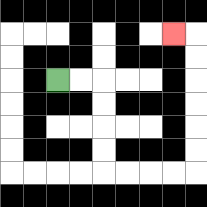{'start': '[2, 3]', 'end': '[7, 1]', 'path_directions': 'R,R,D,D,D,D,R,R,R,R,U,U,U,U,U,U,L', 'path_coordinates': '[[2, 3], [3, 3], [4, 3], [4, 4], [4, 5], [4, 6], [4, 7], [5, 7], [6, 7], [7, 7], [8, 7], [8, 6], [8, 5], [8, 4], [8, 3], [8, 2], [8, 1], [7, 1]]'}